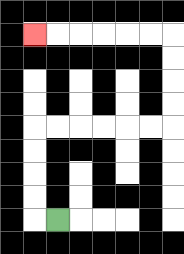{'start': '[2, 9]', 'end': '[1, 1]', 'path_directions': 'L,U,U,U,U,R,R,R,R,R,R,U,U,U,U,L,L,L,L,L,L', 'path_coordinates': '[[2, 9], [1, 9], [1, 8], [1, 7], [1, 6], [1, 5], [2, 5], [3, 5], [4, 5], [5, 5], [6, 5], [7, 5], [7, 4], [7, 3], [7, 2], [7, 1], [6, 1], [5, 1], [4, 1], [3, 1], [2, 1], [1, 1]]'}